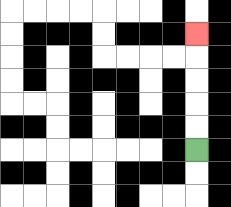{'start': '[8, 6]', 'end': '[8, 1]', 'path_directions': 'U,U,U,U,U', 'path_coordinates': '[[8, 6], [8, 5], [8, 4], [8, 3], [8, 2], [8, 1]]'}